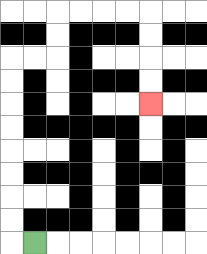{'start': '[1, 10]', 'end': '[6, 4]', 'path_directions': 'L,U,U,U,U,U,U,U,U,R,R,U,U,R,R,R,R,D,D,D,D', 'path_coordinates': '[[1, 10], [0, 10], [0, 9], [0, 8], [0, 7], [0, 6], [0, 5], [0, 4], [0, 3], [0, 2], [1, 2], [2, 2], [2, 1], [2, 0], [3, 0], [4, 0], [5, 0], [6, 0], [6, 1], [6, 2], [6, 3], [6, 4]]'}